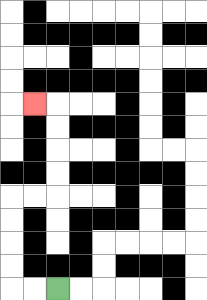{'start': '[2, 12]', 'end': '[1, 4]', 'path_directions': 'L,L,U,U,U,U,R,R,U,U,U,U,L', 'path_coordinates': '[[2, 12], [1, 12], [0, 12], [0, 11], [0, 10], [0, 9], [0, 8], [1, 8], [2, 8], [2, 7], [2, 6], [2, 5], [2, 4], [1, 4]]'}